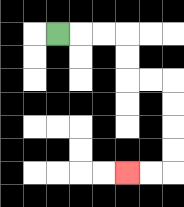{'start': '[2, 1]', 'end': '[5, 7]', 'path_directions': 'R,R,R,D,D,R,R,D,D,D,D,L,L', 'path_coordinates': '[[2, 1], [3, 1], [4, 1], [5, 1], [5, 2], [5, 3], [6, 3], [7, 3], [7, 4], [7, 5], [7, 6], [7, 7], [6, 7], [5, 7]]'}